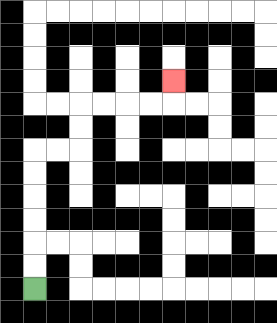{'start': '[1, 12]', 'end': '[7, 3]', 'path_directions': 'U,U,U,U,U,U,R,R,U,U,R,R,R,R,U', 'path_coordinates': '[[1, 12], [1, 11], [1, 10], [1, 9], [1, 8], [1, 7], [1, 6], [2, 6], [3, 6], [3, 5], [3, 4], [4, 4], [5, 4], [6, 4], [7, 4], [7, 3]]'}